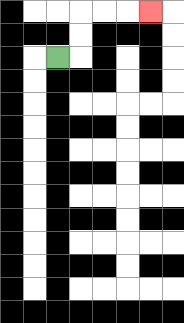{'start': '[2, 2]', 'end': '[6, 0]', 'path_directions': 'R,U,U,R,R,R', 'path_coordinates': '[[2, 2], [3, 2], [3, 1], [3, 0], [4, 0], [5, 0], [6, 0]]'}